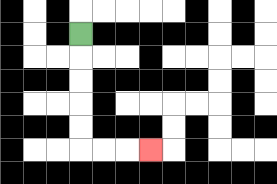{'start': '[3, 1]', 'end': '[6, 6]', 'path_directions': 'D,D,D,D,D,R,R,R', 'path_coordinates': '[[3, 1], [3, 2], [3, 3], [3, 4], [3, 5], [3, 6], [4, 6], [5, 6], [6, 6]]'}